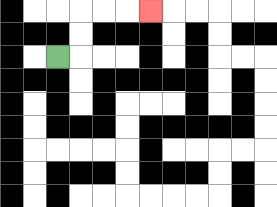{'start': '[2, 2]', 'end': '[6, 0]', 'path_directions': 'R,U,U,R,R,R', 'path_coordinates': '[[2, 2], [3, 2], [3, 1], [3, 0], [4, 0], [5, 0], [6, 0]]'}